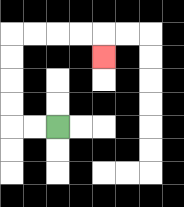{'start': '[2, 5]', 'end': '[4, 2]', 'path_directions': 'L,L,U,U,U,U,R,R,R,R,D', 'path_coordinates': '[[2, 5], [1, 5], [0, 5], [0, 4], [0, 3], [0, 2], [0, 1], [1, 1], [2, 1], [3, 1], [4, 1], [4, 2]]'}